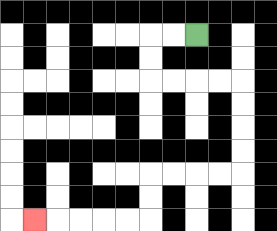{'start': '[8, 1]', 'end': '[1, 9]', 'path_directions': 'L,L,D,D,R,R,R,R,D,D,D,D,L,L,L,L,D,D,L,L,L,L,L', 'path_coordinates': '[[8, 1], [7, 1], [6, 1], [6, 2], [6, 3], [7, 3], [8, 3], [9, 3], [10, 3], [10, 4], [10, 5], [10, 6], [10, 7], [9, 7], [8, 7], [7, 7], [6, 7], [6, 8], [6, 9], [5, 9], [4, 9], [3, 9], [2, 9], [1, 9]]'}